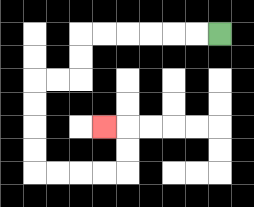{'start': '[9, 1]', 'end': '[4, 5]', 'path_directions': 'L,L,L,L,L,L,D,D,L,L,D,D,D,D,R,R,R,R,U,U,L', 'path_coordinates': '[[9, 1], [8, 1], [7, 1], [6, 1], [5, 1], [4, 1], [3, 1], [3, 2], [3, 3], [2, 3], [1, 3], [1, 4], [1, 5], [1, 6], [1, 7], [2, 7], [3, 7], [4, 7], [5, 7], [5, 6], [5, 5], [4, 5]]'}